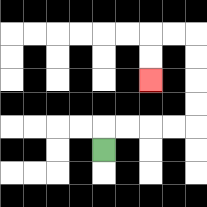{'start': '[4, 6]', 'end': '[6, 3]', 'path_directions': 'U,R,R,R,R,U,U,U,U,L,L,D,D', 'path_coordinates': '[[4, 6], [4, 5], [5, 5], [6, 5], [7, 5], [8, 5], [8, 4], [8, 3], [8, 2], [8, 1], [7, 1], [6, 1], [6, 2], [6, 3]]'}